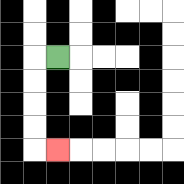{'start': '[2, 2]', 'end': '[2, 6]', 'path_directions': 'L,D,D,D,D,R', 'path_coordinates': '[[2, 2], [1, 2], [1, 3], [1, 4], [1, 5], [1, 6], [2, 6]]'}